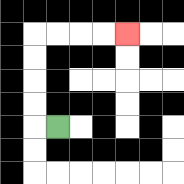{'start': '[2, 5]', 'end': '[5, 1]', 'path_directions': 'L,U,U,U,U,R,R,R,R', 'path_coordinates': '[[2, 5], [1, 5], [1, 4], [1, 3], [1, 2], [1, 1], [2, 1], [3, 1], [4, 1], [5, 1]]'}